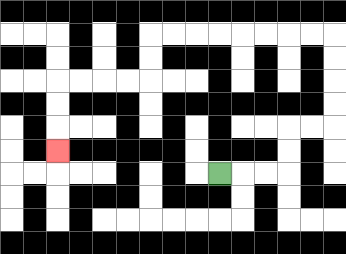{'start': '[9, 7]', 'end': '[2, 6]', 'path_directions': 'R,R,R,U,U,R,R,U,U,U,U,L,L,L,L,L,L,L,L,D,D,L,L,L,L,D,D,D', 'path_coordinates': '[[9, 7], [10, 7], [11, 7], [12, 7], [12, 6], [12, 5], [13, 5], [14, 5], [14, 4], [14, 3], [14, 2], [14, 1], [13, 1], [12, 1], [11, 1], [10, 1], [9, 1], [8, 1], [7, 1], [6, 1], [6, 2], [6, 3], [5, 3], [4, 3], [3, 3], [2, 3], [2, 4], [2, 5], [2, 6]]'}